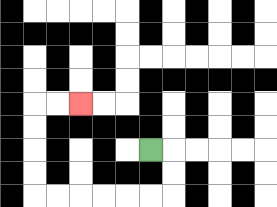{'start': '[6, 6]', 'end': '[3, 4]', 'path_directions': 'R,D,D,L,L,L,L,L,L,U,U,U,U,R,R', 'path_coordinates': '[[6, 6], [7, 6], [7, 7], [7, 8], [6, 8], [5, 8], [4, 8], [3, 8], [2, 8], [1, 8], [1, 7], [1, 6], [1, 5], [1, 4], [2, 4], [3, 4]]'}